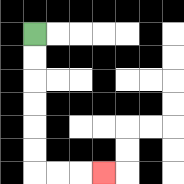{'start': '[1, 1]', 'end': '[4, 7]', 'path_directions': 'D,D,D,D,D,D,R,R,R', 'path_coordinates': '[[1, 1], [1, 2], [1, 3], [1, 4], [1, 5], [1, 6], [1, 7], [2, 7], [3, 7], [4, 7]]'}